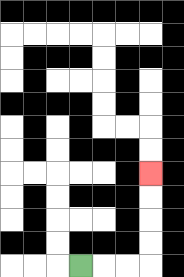{'start': '[3, 11]', 'end': '[6, 7]', 'path_directions': 'R,R,R,U,U,U,U', 'path_coordinates': '[[3, 11], [4, 11], [5, 11], [6, 11], [6, 10], [6, 9], [6, 8], [6, 7]]'}